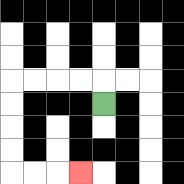{'start': '[4, 4]', 'end': '[3, 7]', 'path_directions': 'U,L,L,L,L,D,D,D,D,R,R,R', 'path_coordinates': '[[4, 4], [4, 3], [3, 3], [2, 3], [1, 3], [0, 3], [0, 4], [0, 5], [0, 6], [0, 7], [1, 7], [2, 7], [3, 7]]'}